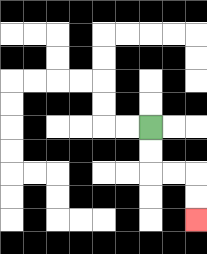{'start': '[6, 5]', 'end': '[8, 9]', 'path_directions': 'D,D,R,R,D,D', 'path_coordinates': '[[6, 5], [6, 6], [6, 7], [7, 7], [8, 7], [8, 8], [8, 9]]'}